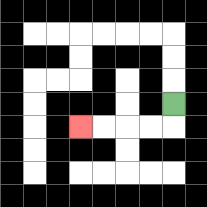{'start': '[7, 4]', 'end': '[3, 5]', 'path_directions': 'D,L,L,L,L', 'path_coordinates': '[[7, 4], [7, 5], [6, 5], [5, 5], [4, 5], [3, 5]]'}